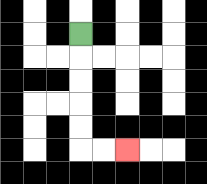{'start': '[3, 1]', 'end': '[5, 6]', 'path_directions': 'D,D,D,D,D,R,R', 'path_coordinates': '[[3, 1], [3, 2], [3, 3], [3, 4], [3, 5], [3, 6], [4, 6], [5, 6]]'}